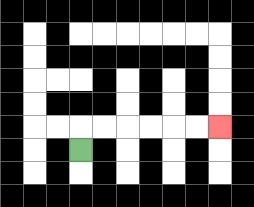{'start': '[3, 6]', 'end': '[9, 5]', 'path_directions': 'U,R,R,R,R,R,R', 'path_coordinates': '[[3, 6], [3, 5], [4, 5], [5, 5], [6, 5], [7, 5], [8, 5], [9, 5]]'}